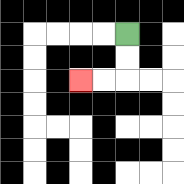{'start': '[5, 1]', 'end': '[3, 3]', 'path_directions': 'D,D,L,L', 'path_coordinates': '[[5, 1], [5, 2], [5, 3], [4, 3], [3, 3]]'}